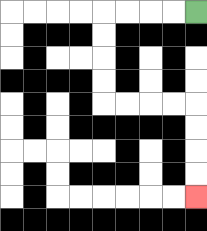{'start': '[8, 0]', 'end': '[8, 8]', 'path_directions': 'L,L,L,L,D,D,D,D,R,R,R,R,D,D,D,D', 'path_coordinates': '[[8, 0], [7, 0], [6, 0], [5, 0], [4, 0], [4, 1], [4, 2], [4, 3], [4, 4], [5, 4], [6, 4], [7, 4], [8, 4], [8, 5], [8, 6], [8, 7], [8, 8]]'}